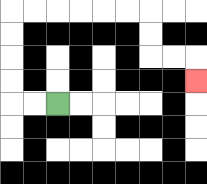{'start': '[2, 4]', 'end': '[8, 3]', 'path_directions': 'L,L,U,U,U,U,R,R,R,R,R,R,D,D,R,R,D', 'path_coordinates': '[[2, 4], [1, 4], [0, 4], [0, 3], [0, 2], [0, 1], [0, 0], [1, 0], [2, 0], [3, 0], [4, 0], [5, 0], [6, 0], [6, 1], [6, 2], [7, 2], [8, 2], [8, 3]]'}